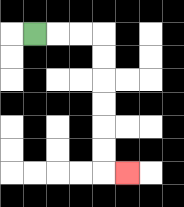{'start': '[1, 1]', 'end': '[5, 7]', 'path_directions': 'R,R,R,D,D,D,D,D,D,R', 'path_coordinates': '[[1, 1], [2, 1], [3, 1], [4, 1], [4, 2], [4, 3], [4, 4], [4, 5], [4, 6], [4, 7], [5, 7]]'}